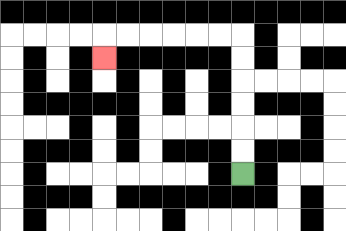{'start': '[10, 7]', 'end': '[4, 2]', 'path_directions': 'U,U,U,U,U,U,L,L,L,L,L,L,D', 'path_coordinates': '[[10, 7], [10, 6], [10, 5], [10, 4], [10, 3], [10, 2], [10, 1], [9, 1], [8, 1], [7, 1], [6, 1], [5, 1], [4, 1], [4, 2]]'}